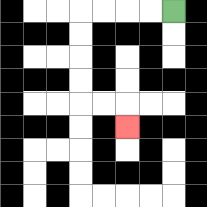{'start': '[7, 0]', 'end': '[5, 5]', 'path_directions': 'L,L,L,L,D,D,D,D,R,R,D', 'path_coordinates': '[[7, 0], [6, 0], [5, 0], [4, 0], [3, 0], [3, 1], [3, 2], [3, 3], [3, 4], [4, 4], [5, 4], [5, 5]]'}